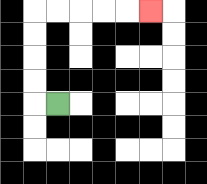{'start': '[2, 4]', 'end': '[6, 0]', 'path_directions': 'L,U,U,U,U,R,R,R,R,R', 'path_coordinates': '[[2, 4], [1, 4], [1, 3], [1, 2], [1, 1], [1, 0], [2, 0], [3, 0], [4, 0], [5, 0], [6, 0]]'}